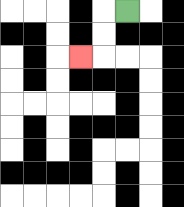{'start': '[5, 0]', 'end': '[3, 2]', 'path_directions': 'L,D,D,L', 'path_coordinates': '[[5, 0], [4, 0], [4, 1], [4, 2], [3, 2]]'}